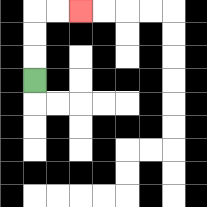{'start': '[1, 3]', 'end': '[3, 0]', 'path_directions': 'U,U,U,R,R', 'path_coordinates': '[[1, 3], [1, 2], [1, 1], [1, 0], [2, 0], [3, 0]]'}